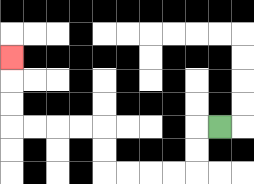{'start': '[9, 5]', 'end': '[0, 2]', 'path_directions': 'L,D,D,L,L,L,L,U,U,L,L,L,L,U,U,U', 'path_coordinates': '[[9, 5], [8, 5], [8, 6], [8, 7], [7, 7], [6, 7], [5, 7], [4, 7], [4, 6], [4, 5], [3, 5], [2, 5], [1, 5], [0, 5], [0, 4], [0, 3], [0, 2]]'}